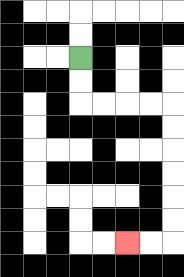{'start': '[3, 2]', 'end': '[5, 10]', 'path_directions': 'D,D,R,R,R,R,D,D,D,D,D,D,L,L', 'path_coordinates': '[[3, 2], [3, 3], [3, 4], [4, 4], [5, 4], [6, 4], [7, 4], [7, 5], [7, 6], [7, 7], [7, 8], [7, 9], [7, 10], [6, 10], [5, 10]]'}